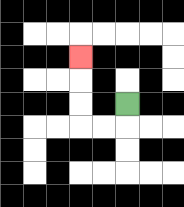{'start': '[5, 4]', 'end': '[3, 2]', 'path_directions': 'D,L,L,U,U,U', 'path_coordinates': '[[5, 4], [5, 5], [4, 5], [3, 5], [3, 4], [3, 3], [3, 2]]'}